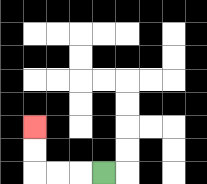{'start': '[4, 7]', 'end': '[1, 5]', 'path_directions': 'L,L,L,U,U', 'path_coordinates': '[[4, 7], [3, 7], [2, 7], [1, 7], [1, 6], [1, 5]]'}